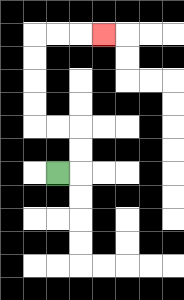{'start': '[2, 7]', 'end': '[4, 1]', 'path_directions': 'R,U,U,L,L,U,U,U,U,R,R,R', 'path_coordinates': '[[2, 7], [3, 7], [3, 6], [3, 5], [2, 5], [1, 5], [1, 4], [1, 3], [1, 2], [1, 1], [2, 1], [3, 1], [4, 1]]'}